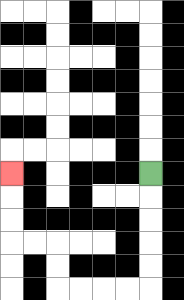{'start': '[6, 7]', 'end': '[0, 7]', 'path_directions': 'D,D,D,D,D,L,L,L,L,U,U,L,L,U,U,U', 'path_coordinates': '[[6, 7], [6, 8], [6, 9], [6, 10], [6, 11], [6, 12], [5, 12], [4, 12], [3, 12], [2, 12], [2, 11], [2, 10], [1, 10], [0, 10], [0, 9], [0, 8], [0, 7]]'}